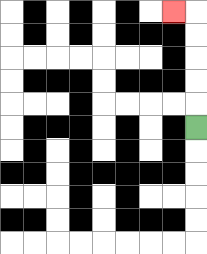{'start': '[8, 5]', 'end': '[7, 0]', 'path_directions': 'U,U,U,U,U,L', 'path_coordinates': '[[8, 5], [8, 4], [8, 3], [8, 2], [8, 1], [8, 0], [7, 0]]'}